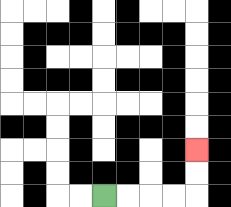{'start': '[4, 8]', 'end': '[8, 6]', 'path_directions': 'R,R,R,R,U,U', 'path_coordinates': '[[4, 8], [5, 8], [6, 8], [7, 8], [8, 8], [8, 7], [8, 6]]'}